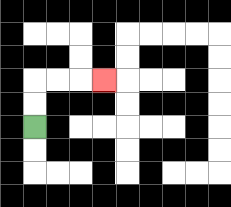{'start': '[1, 5]', 'end': '[4, 3]', 'path_directions': 'U,U,R,R,R', 'path_coordinates': '[[1, 5], [1, 4], [1, 3], [2, 3], [3, 3], [4, 3]]'}